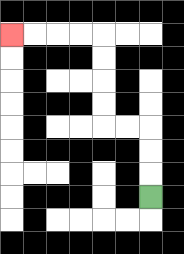{'start': '[6, 8]', 'end': '[0, 1]', 'path_directions': 'U,U,U,L,L,U,U,U,U,L,L,L,L', 'path_coordinates': '[[6, 8], [6, 7], [6, 6], [6, 5], [5, 5], [4, 5], [4, 4], [4, 3], [4, 2], [4, 1], [3, 1], [2, 1], [1, 1], [0, 1]]'}